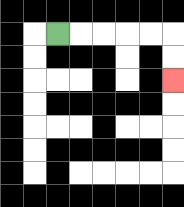{'start': '[2, 1]', 'end': '[7, 3]', 'path_directions': 'R,R,R,R,R,D,D', 'path_coordinates': '[[2, 1], [3, 1], [4, 1], [5, 1], [6, 1], [7, 1], [7, 2], [7, 3]]'}